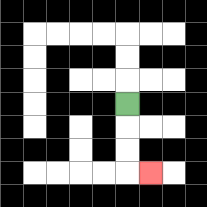{'start': '[5, 4]', 'end': '[6, 7]', 'path_directions': 'D,D,D,R', 'path_coordinates': '[[5, 4], [5, 5], [5, 6], [5, 7], [6, 7]]'}